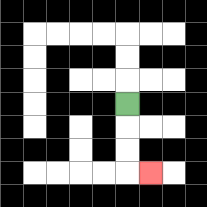{'start': '[5, 4]', 'end': '[6, 7]', 'path_directions': 'D,D,D,R', 'path_coordinates': '[[5, 4], [5, 5], [5, 6], [5, 7], [6, 7]]'}